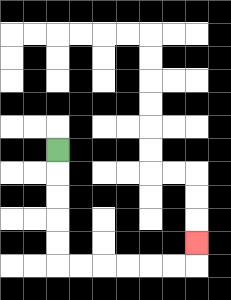{'start': '[2, 6]', 'end': '[8, 10]', 'path_directions': 'D,D,D,D,D,R,R,R,R,R,R,U', 'path_coordinates': '[[2, 6], [2, 7], [2, 8], [2, 9], [2, 10], [2, 11], [3, 11], [4, 11], [5, 11], [6, 11], [7, 11], [8, 11], [8, 10]]'}